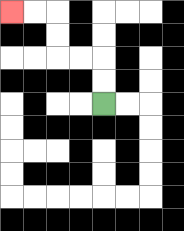{'start': '[4, 4]', 'end': '[0, 0]', 'path_directions': 'U,U,L,L,U,U,L,L', 'path_coordinates': '[[4, 4], [4, 3], [4, 2], [3, 2], [2, 2], [2, 1], [2, 0], [1, 0], [0, 0]]'}